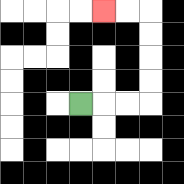{'start': '[3, 4]', 'end': '[4, 0]', 'path_directions': 'R,R,R,U,U,U,U,L,L', 'path_coordinates': '[[3, 4], [4, 4], [5, 4], [6, 4], [6, 3], [6, 2], [6, 1], [6, 0], [5, 0], [4, 0]]'}